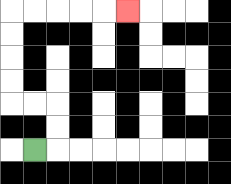{'start': '[1, 6]', 'end': '[5, 0]', 'path_directions': 'R,U,U,L,L,U,U,U,U,R,R,R,R,R', 'path_coordinates': '[[1, 6], [2, 6], [2, 5], [2, 4], [1, 4], [0, 4], [0, 3], [0, 2], [0, 1], [0, 0], [1, 0], [2, 0], [3, 0], [4, 0], [5, 0]]'}